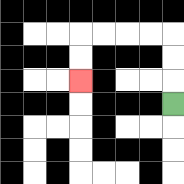{'start': '[7, 4]', 'end': '[3, 3]', 'path_directions': 'U,U,U,L,L,L,L,D,D', 'path_coordinates': '[[7, 4], [7, 3], [7, 2], [7, 1], [6, 1], [5, 1], [4, 1], [3, 1], [3, 2], [3, 3]]'}